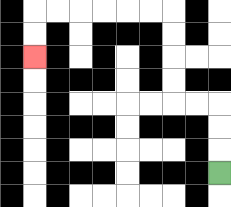{'start': '[9, 7]', 'end': '[1, 2]', 'path_directions': 'U,U,U,L,L,U,U,U,U,L,L,L,L,L,L,D,D', 'path_coordinates': '[[9, 7], [9, 6], [9, 5], [9, 4], [8, 4], [7, 4], [7, 3], [7, 2], [7, 1], [7, 0], [6, 0], [5, 0], [4, 0], [3, 0], [2, 0], [1, 0], [1, 1], [1, 2]]'}